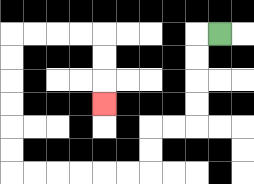{'start': '[9, 1]', 'end': '[4, 4]', 'path_directions': 'L,D,D,D,D,L,L,D,D,L,L,L,L,L,L,U,U,U,U,U,U,R,R,R,R,D,D,D', 'path_coordinates': '[[9, 1], [8, 1], [8, 2], [8, 3], [8, 4], [8, 5], [7, 5], [6, 5], [6, 6], [6, 7], [5, 7], [4, 7], [3, 7], [2, 7], [1, 7], [0, 7], [0, 6], [0, 5], [0, 4], [0, 3], [0, 2], [0, 1], [1, 1], [2, 1], [3, 1], [4, 1], [4, 2], [4, 3], [4, 4]]'}